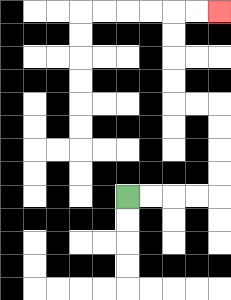{'start': '[5, 8]', 'end': '[9, 0]', 'path_directions': 'R,R,R,R,U,U,U,U,L,L,U,U,U,U,R,R', 'path_coordinates': '[[5, 8], [6, 8], [7, 8], [8, 8], [9, 8], [9, 7], [9, 6], [9, 5], [9, 4], [8, 4], [7, 4], [7, 3], [7, 2], [7, 1], [7, 0], [8, 0], [9, 0]]'}